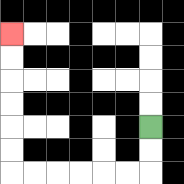{'start': '[6, 5]', 'end': '[0, 1]', 'path_directions': 'D,D,L,L,L,L,L,L,U,U,U,U,U,U', 'path_coordinates': '[[6, 5], [6, 6], [6, 7], [5, 7], [4, 7], [3, 7], [2, 7], [1, 7], [0, 7], [0, 6], [0, 5], [0, 4], [0, 3], [0, 2], [0, 1]]'}